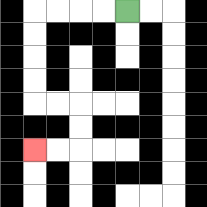{'start': '[5, 0]', 'end': '[1, 6]', 'path_directions': 'L,L,L,L,D,D,D,D,R,R,D,D,L,L', 'path_coordinates': '[[5, 0], [4, 0], [3, 0], [2, 0], [1, 0], [1, 1], [1, 2], [1, 3], [1, 4], [2, 4], [3, 4], [3, 5], [3, 6], [2, 6], [1, 6]]'}